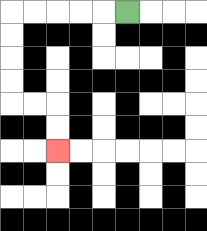{'start': '[5, 0]', 'end': '[2, 6]', 'path_directions': 'L,L,L,L,L,D,D,D,D,R,R,D,D', 'path_coordinates': '[[5, 0], [4, 0], [3, 0], [2, 0], [1, 0], [0, 0], [0, 1], [0, 2], [0, 3], [0, 4], [1, 4], [2, 4], [2, 5], [2, 6]]'}